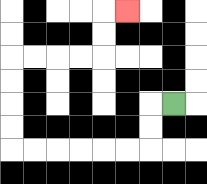{'start': '[7, 4]', 'end': '[5, 0]', 'path_directions': 'L,D,D,L,L,L,L,L,L,U,U,U,U,R,R,R,R,U,U,R', 'path_coordinates': '[[7, 4], [6, 4], [6, 5], [6, 6], [5, 6], [4, 6], [3, 6], [2, 6], [1, 6], [0, 6], [0, 5], [0, 4], [0, 3], [0, 2], [1, 2], [2, 2], [3, 2], [4, 2], [4, 1], [4, 0], [5, 0]]'}